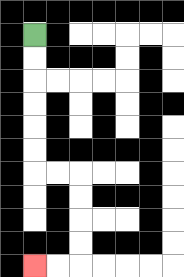{'start': '[1, 1]', 'end': '[1, 11]', 'path_directions': 'D,D,D,D,D,D,R,R,D,D,D,D,L,L', 'path_coordinates': '[[1, 1], [1, 2], [1, 3], [1, 4], [1, 5], [1, 6], [1, 7], [2, 7], [3, 7], [3, 8], [3, 9], [3, 10], [3, 11], [2, 11], [1, 11]]'}